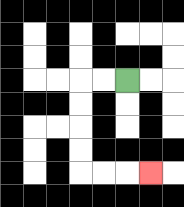{'start': '[5, 3]', 'end': '[6, 7]', 'path_directions': 'L,L,D,D,D,D,R,R,R', 'path_coordinates': '[[5, 3], [4, 3], [3, 3], [3, 4], [3, 5], [3, 6], [3, 7], [4, 7], [5, 7], [6, 7]]'}